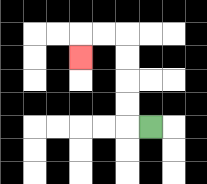{'start': '[6, 5]', 'end': '[3, 2]', 'path_directions': 'L,U,U,U,U,L,L,D', 'path_coordinates': '[[6, 5], [5, 5], [5, 4], [5, 3], [5, 2], [5, 1], [4, 1], [3, 1], [3, 2]]'}